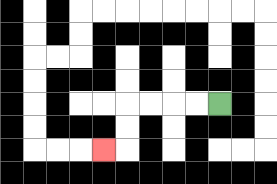{'start': '[9, 4]', 'end': '[4, 6]', 'path_directions': 'L,L,L,L,D,D,L', 'path_coordinates': '[[9, 4], [8, 4], [7, 4], [6, 4], [5, 4], [5, 5], [5, 6], [4, 6]]'}